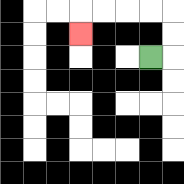{'start': '[6, 2]', 'end': '[3, 1]', 'path_directions': 'R,U,U,L,L,L,L,D', 'path_coordinates': '[[6, 2], [7, 2], [7, 1], [7, 0], [6, 0], [5, 0], [4, 0], [3, 0], [3, 1]]'}